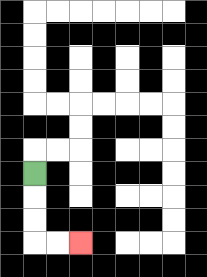{'start': '[1, 7]', 'end': '[3, 10]', 'path_directions': 'D,D,D,R,R', 'path_coordinates': '[[1, 7], [1, 8], [1, 9], [1, 10], [2, 10], [3, 10]]'}